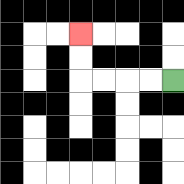{'start': '[7, 3]', 'end': '[3, 1]', 'path_directions': 'L,L,L,L,U,U', 'path_coordinates': '[[7, 3], [6, 3], [5, 3], [4, 3], [3, 3], [3, 2], [3, 1]]'}